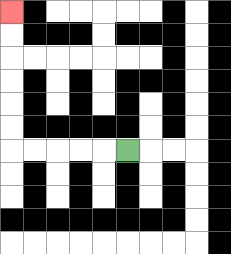{'start': '[5, 6]', 'end': '[0, 0]', 'path_directions': 'L,L,L,L,L,U,U,U,U,U,U', 'path_coordinates': '[[5, 6], [4, 6], [3, 6], [2, 6], [1, 6], [0, 6], [0, 5], [0, 4], [0, 3], [0, 2], [0, 1], [0, 0]]'}